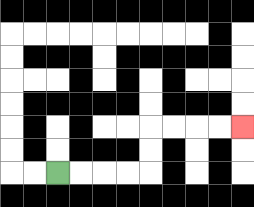{'start': '[2, 7]', 'end': '[10, 5]', 'path_directions': 'R,R,R,R,U,U,R,R,R,R', 'path_coordinates': '[[2, 7], [3, 7], [4, 7], [5, 7], [6, 7], [6, 6], [6, 5], [7, 5], [8, 5], [9, 5], [10, 5]]'}